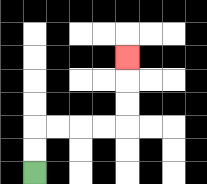{'start': '[1, 7]', 'end': '[5, 2]', 'path_directions': 'U,U,R,R,R,R,U,U,U', 'path_coordinates': '[[1, 7], [1, 6], [1, 5], [2, 5], [3, 5], [4, 5], [5, 5], [5, 4], [5, 3], [5, 2]]'}